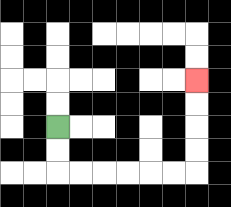{'start': '[2, 5]', 'end': '[8, 3]', 'path_directions': 'D,D,R,R,R,R,R,R,U,U,U,U', 'path_coordinates': '[[2, 5], [2, 6], [2, 7], [3, 7], [4, 7], [5, 7], [6, 7], [7, 7], [8, 7], [8, 6], [8, 5], [8, 4], [8, 3]]'}